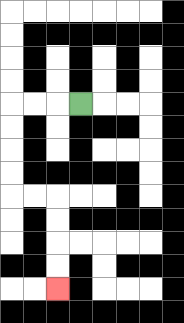{'start': '[3, 4]', 'end': '[2, 12]', 'path_directions': 'L,L,L,D,D,D,D,R,R,D,D,D,D', 'path_coordinates': '[[3, 4], [2, 4], [1, 4], [0, 4], [0, 5], [0, 6], [0, 7], [0, 8], [1, 8], [2, 8], [2, 9], [2, 10], [2, 11], [2, 12]]'}